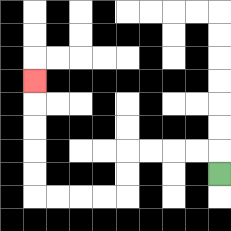{'start': '[9, 7]', 'end': '[1, 3]', 'path_directions': 'U,L,L,L,L,D,D,L,L,L,L,U,U,U,U,U', 'path_coordinates': '[[9, 7], [9, 6], [8, 6], [7, 6], [6, 6], [5, 6], [5, 7], [5, 8], [4, 8], [3, 8], [2, 8], [1, 8], [1, 7], [1, 6], [1, 5], [1, 4], [1, 3]]'}